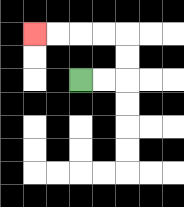{'start': '[3, 3]', 'end': '[1, 1]', 'path_directions': 'R,R,U,U,L,L,L,L', 'path_coordinates': '[[3, 3], [4, 3], [5, 3], [5, 2], [5, 1], [4, 1], [3, 1], [2, 1], [1, 1]]'}